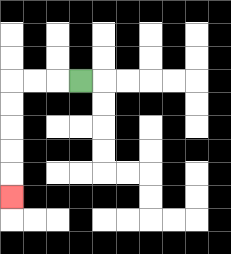{'start': '[3, 3]', 'end': '[0, 8]', 'path_directions': 'L,L,L,D,D,D,D,D', 'path_coordinates': '[[3, 3], [2, 3], [1, 3], [0, 3], [0, 4], [0, 5], [0, 6], [0, 7], [0, 8]]'}